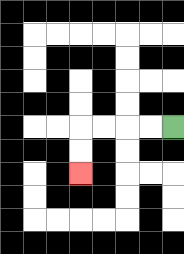{'start': '[7, 5]', 'end': '[3, 7]', 'path_directions': 'L,L,L,L,D,D', 'path_coordinates': '[[7, 5], [6, 5], [5, 5], [4, 5], [3, 5], [3, 6], [3, 7]]'}